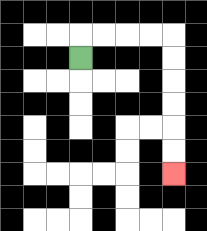{'start': '[3, 2]', 'end': '[7, 7]', 'path_directions': 'U,R,R,R,R,D,D,D,D,D,D', 'path_coordinates': '[[3, 2], [3, 1], [4, 1], [5, 1], [6, 1], [7, 1], [7, 2], [7, 3], [7, 4], [7, 5], [7, 6], [7, 7]]'}